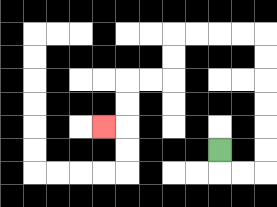{'start': '[9, 6]', 'end': '[4, 5]', 'path_directions': 'D,R,R,U,U,U,U,U,U,L,L,L,L,D,D,L,L,D,D,L', 'path_coordinates': '[[9, 6], [9, 7], [10, 7], [11, 7], [11, 6], [11, 5], [11, 4], [11, 3], [11, 2], [11, 1], [10, 1], [9, 1], [8, 1], [7, 1], [7, 2], [7, 3], [6, 3], [5, 3], [5, 4], [5, 5], [4, 5]]'}